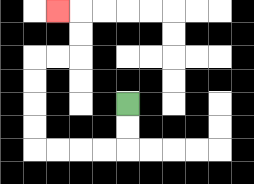{'start': '[5, 4]', 'end': '[2, 0]', 'path_directions': 'D,D,L,L,L,L,U,U,U,U,R,R,U,U,L', 'path_coordinates': '[[5, 4], [5, 5], [5, 6], [4, 6], [3, 6], [2, 6], [1, 6], [1, 5], [1, 4], [1, 3], [1, 2], [2, 2], [3, 2], [3, 1], [3, 0], [2, 0]]'}